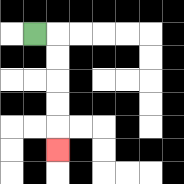{'start': '[1, 1]', 'end': '[2, 6]', 'path_directions': 'R,D,D,D,D,D', 'path_coordinates': '[[1, 1], [2, 1], [2, 2], [2, 3], [2, 4], [2, 5], [2, 6]]'}